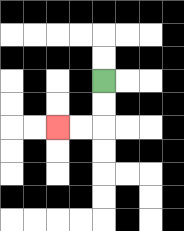{'start': '[4, 3]', 'end': '[2, 5]', 'path_directions': 'D,D,L,L', 'path_coordinates': '[[4, 3], [4, 4], [4, 5], [3, 5], [2, 5]]'}